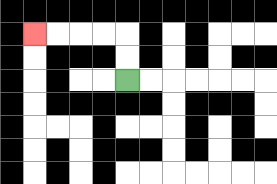{'start': '[5, 3]', 'end': '[1, 1]', 'path_directions': 'U,U,L,L,L,L', 'path_coordinates': '[[5, 3], [5, 2], [5, 1], [4, 1], [3, 1], [2, 1], [1, 1]]'}